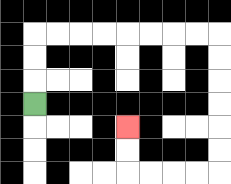{'start': '[1, 4]', 'end': '[5, 5]', 'path_directions': 'U,U,U,R,R,R,R,R,R,R,R,D,D,D,D,D,D,L,L,L,L,U,U', 'path_coordinates': '[[1, 4], [1, 3], [1, 2], [1, 1], [2, 1], [3, 1], [4, 1], [5, 1], [6, 1], [7, 1], [8, 1], [9, 1], [9, 2], [9, 3], [9, 4], [9, 5], [9, 6], [9, 7], [8, 7], [7, 7], [6, 7], [5, 7], [5, 6], [5, 5]]'}